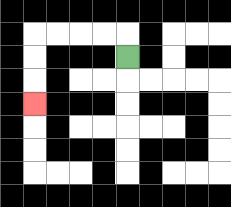{'start': '[5, 2]', 'end': '[1, 4]', 'path_directions': 'U,L,L,L,L,D,D,D', 'path_coordinates': '[[5, 2], [5, 1], [4, 1], [3, 1], [2, 1], [1, 1], [1, 2], [1, 3], [1, 4]]'}